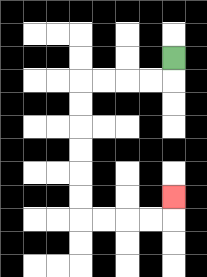{'start': '[7, 2]', 'end': '[7, 8]', 'path_directions': 'D,L,L,L,L,D,D,D,D,D,D,R,R,R,R,U', 'path_coordinates': '[[7, 2], [7, 3], [6, 3], [5, 3], [4, 3], [3, 3], [3, 4], [3, 5], [3, 6], [3, 7], [3, 8], [3, 9], [4, 9], [5, 9], [6, 9], [7, 9], [7, 8]]'}